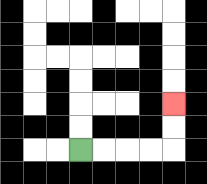{'start': '[3, 6]', 'end': '[7, 4]', 'path_directions': 'R,R,R,R,U,U', 'path_coordinates': '[[3, 6], [4, 6], [5, 6], [6, 6], [7, 6], [7, 5], [7, 4]]'}